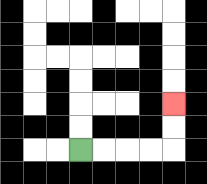{'start': '[3, 6]', 'end': '[7, 4]', 'path_directions': 'R,R,R,R,U,U', 'path_coordinates': '[[3, 6], [4, 6], [5, 6], [6, 6], [7, 6], [7, 5], [7, 4]]'}